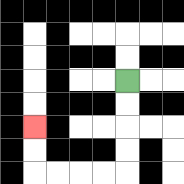{'start': '[5, 3]', 'end': '[1, 5]', 'path_directions': 'D,D,D,D,L,L,L,L,U,U', 'path_coordinates': '[[5, 3], [5, 4], [5, 5], [5, 6], [5, 7], [4, 7], [3, 7], [2, 7], [1, 7], [1, 6], [1, 5]]'}